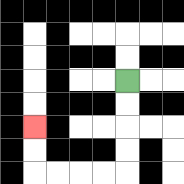{'start': '[5, 3]', 'end': '[1, 5]', 'path_directions': 'D,D,D,D,L,L,L,L,U,U', 'path_coordinates': '[[5, 3], [5, 4], [5, 5], [5, 6], [5, 7], [4, 7], [3, 7], [2, 7], [1, 7], [1, 6], [1, 5]]'}